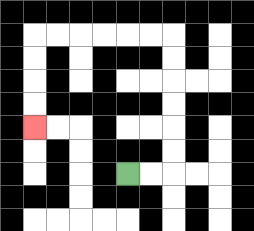{'start': '[5, 7]', 'end': '[1, 5]', 'path_directions': 'R,R,U,U,U,U,U,U,L,L,L,L,L,L,D,D,D,D', 'path_coordinates': '[[5, 7], [6, 7], [7, 7], [7, 6], [7, 5], [7, 4], [7, 3], [7, 2], [7, 1], [6, 1], [5, 1], [4, 1], [3, 1], [2, 1], [1, 1], [1, 2], [1, 3], [1, 4], [1, 5]]'}